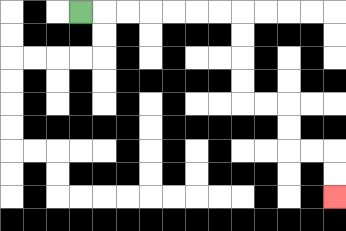{'start': '[3, 0]', 'end': '[14, 8]', 'path_directions': 'R,R,R,R,R,R,R,D,D,D,D,R,R,D,D,R,R,D,D', 'path_coordinates': '[[3, 0], [4, 0], [5, 0], [6, 0], [7, 0], [8, 0], [9, 0], [10, 0], [10, 1], [10, 2], [10, 3], [10, 4], [11, 4], [12, 4], [12, 5], [12, 6], [13, 6], [14, 6], [14, 7], [14, 8]]'}